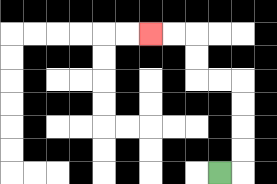{'start': '[9, 7]', 'end': '[6, 1]', 'path_directions': 'R,U,U,U,U,L,L,U,U,L,L', 'path_coordinates': '[[9, 7], [10, 7], [10, 6], [10, 5], [10, 4], [10, 3], [9, 3], [8, 3], [8, 2], [8, 1], [7, 1], [6, 1]]'}